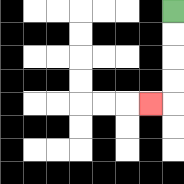{'start': '[7, 0]', 'end': '[6, 4]', 'path_directions': 'D,D,D,D,L', 'path_coordinates': '[[7, 0], [7, 1], [7, 2], [7, 3], [7, 4], [6, 4]]'}